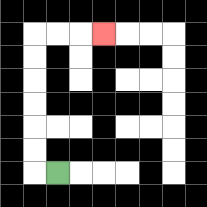{'start': '[2, 7]', 'end': '[4, 1]', 'path_directions': 'L,U,U,U,U,U,U,R,R,R', 'path_coordinates': '[[2, 7], [1, 7], [1, 6], [1, 5], [1, 4], [1, 3], [1, 2], [1, 1], [2, 1], [3, 1], [4, 1]]'}